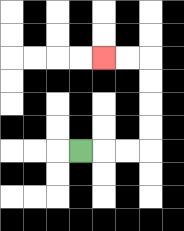{'start': '[3, 6]', 'end': '[4, 2]', 'path_directions': 'R,R,R,U,U,U,U,L,L', 'path_coordinates': '[[3, 6], [4, 6], [5, 6], [6, 6], [6, 5], [6, 4], [6, 3], [6, 2], [5, 2], [4, 2]]'}